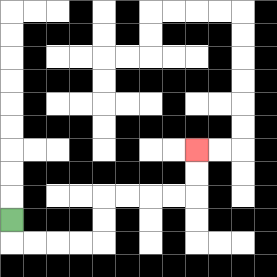{'start': '[0, 9]', 'end': '[8, 6]', 'path_directions': 'D,R,R,R,R,U,U,R,R,R,R,U,U', 'path_coordinates': '[[0, 9], [0, 10], [1, 10], [2, 10], [3, 10], [4, 10], [4, 9], [4, 8], [5, 8], [6, 8], [7, 8], [8, 8], [8, 7], [8, 6]]'}